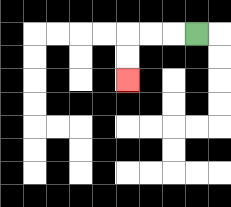{'start': '[8, 1]', 'end': '[5, 3]', 'path_directions': 'L,L,L,D,D', 'path_coordinates': '[[8, 1], [7, 1], [6, 1], [5, 1], [5, 2], [5, 3]]'}